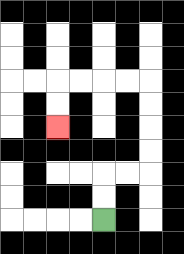{'start': '[4, 9]', 'end': '[2, 5]', 'path_directions': 'U,U,R,R,U,U,U,U,L,L,L,L,D,D', 'path_coordinates': '[[4, 9], [4, 8], [4, 7], [5, 7], [6, 7], [6, 6], [6, 5], [6, 4], [6, 3], [5, 3], [4, 3], [3, 3], [2, 3], [2, 4], [2, 5]]'}